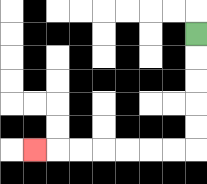{'start': '[8, 1]', 'end': '[1, 6]', 'path_directions': 'D,D,D,D,D,L,L,L,L,L,L,L', 'path_coordinates': '[[8, 1], [8, 2], [8, 3], [8, 4], [8, 5], [8, 6], [7, 6], [6, 6], [5, 6], [4, 6], [3, 6], [2, 6], [1, 6]]'}